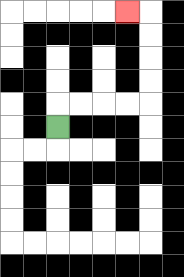{'start': '[2, 5]', 'end': '[5, 0]', 'path_directions': 'U,R,R,R,R,U,U,U,U,L', 'path_coordinates': '[[2, 5], [2, 4], [3, 4], [4, 4], [5, 4], [6, 4], [6, 3], [6, 2], [6, 1], [6, 0], [5, 0]]'}